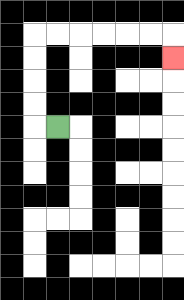{'start': '[2, 5]', 'end': '[7, 2]', 'path_directions': 'L,U,U,U,U,R,R,R,R,R,R,D', 'path_coordinates': '[[2, 5], [1, 5], [1, 4], [1, 3], [1, 2], [1, 1], [2, 1], [3, 1], [4, 1], [5, 1], [6, 1], [7, 1], [7, 2]]'}